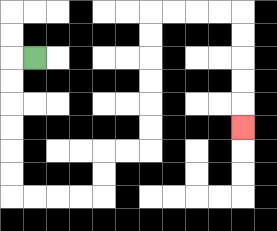{'start': '[1, 2]', 'end': '[10, 5]', 'path_directions': 'L,D,D,D,D,D,D,R,R,R,R,U,U,R,R,U,U,U,U,U,U,R,R,R,R,D,D,D,D,D', 'path_coordinates': '[[1, 2], [0, 2], [0, 3], [0, 4], [0, 5], [0, 6], [0, 7], [0, 8], [1, 8], [2, 8], [3, 8], [4, 8], [4, 7], [4, 6], [5, 6], [6, 6], [6, 5], [6, 4], [6, 3], [6, 2], [6, 1], [6, 0], [7, 0], [8, 0], [9, 0], [10, 0], [10, 1], [10, 2], [10, 3], [10, 4], [10, 5]]'}